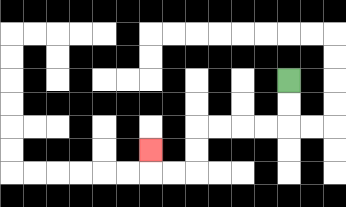{'start': '[12, 3]', 'end': '[6, 6]', 'path_directions': 'D,D,L,L,L,L,D,D,L,L,U', 'path_coordinates': '[[12, 3], [12, 4], [12, 5], [11, 5], [10, 5], [9, 5], [8, 5], [8, 6], [8, 7], [7, 7], [6, 7], [6, 6]]'}